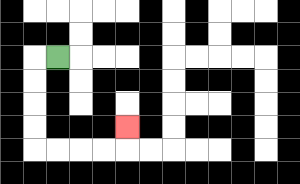{'start': '[2, 2]', 'end': '[5, 5]', 'path_directions': 'L,D,D,D,D,R,R,R,R,U', 'path_coordinates': '[[2, 2], [1, 2], [1, 3], [1, 4], [1, 5], [1, 6], [2, 6], [3, 6], [4, 6], [5, 6], [5, 5]]'}